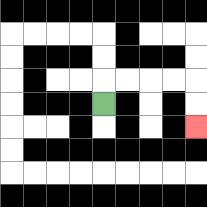{'start': '[4, 4]', 'end': '[8, 5]', 'path_directions': 'U,R,R,R,R,D,D', 'path_coordinates': '[[4, 4], [4, 3], [5, 3], [6, 3], [7, 3], [8, 3], [8, 4], [8, 5]]'}